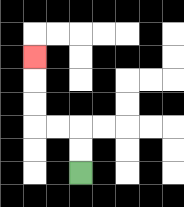{'start': '[3, 7]', 'end': '[1, 2]', 'path_directions': 'U,U,L,L,U,U,U', 'path_coordinates': '[[3, 7], [3, 6], [3, 5], [2, 5], [1, 5], [1, 4], [1, 3], [1, 2]]'}